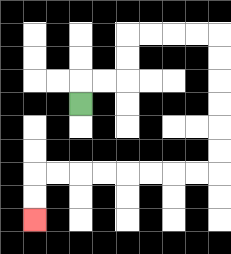{'start': '[3, 4]', 'end': '[1, 9]', 'path_directions': 'U,R,R,U,U,R,R,R,R,D,D,D,D,D,D,L,L,L,L,L,L,L,L,D,D', 'path_coordinates': '[[3, 4], [3, 3], [4, 3], [5, 3], [5, 2], [5, 1], [6, 1], [7, 1], [8, 1], [9, 1], [9, 2], [9, 3], [9, 4], [9, 5], [9, 6], [9, 7], [8, 7], [7, 7], [6, 7], [5, 7], [4, 7], [3, 7], [2, 7], [1, 7], [1, 8], [1, 9]]'}